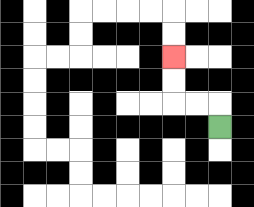{'start': '[9, 5]', 'end': '[7, 2]', 'path_directions': 'U,L,L,U,U', 'path_coordinates': '[[9, 5], [9, 4], [8, 4], [7, 4], [7, 3], [7, 2]]'}